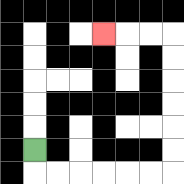{'start': '[1, 6]', 'end': '[4, 1]', 'path_directions': 'D,R,R,R,R,R,R,U,U,U,U,U,U,L,L,L', 'path_coordinates': '[[1, 6], [1, 7], [2, 7], [3, 7], [4, 7], [5, 7], [6, 7], [7, 7], [7, 6], [7, 5], [7, 4], [7, 3], [7, 2], [7, 1], [6, 1], [5, 1], [4, 1]]'}